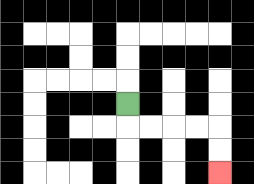{'start': '[5, 4]', 'end': '[9, 7]', 'path_directions': 'D,R,R,R,R,D,D', 'path_coordinates': '[[5, 4], [5, 5], [6, 5], [7, 5], [8, 5], [9, 5], [9, 6], [9, 7]]'}